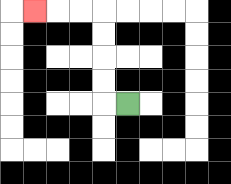{'start': '[5, 4]', 'end': '[1, 0]', 'path_directions': 'L,U,U,U,U,L,L,L', 'path_coordinates': '[[5, 4], [4, 4], [4, 3], [4, 2], [4, 1], [4, 0], [3, 0], [2, 0], [1, 0]]'}